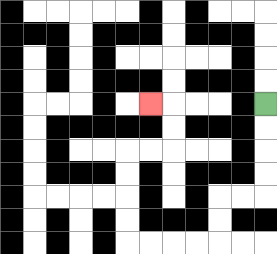{'start': '[11, 4]', 'end': '[6, 4]', 'path_directions': 'D,D,D,D,L,L,D,D,L,L,L,L,U,U,U,U,R,R,U,U,L', 'path_coordinates': '[[11, 4], [11, 5], [11, 6], [11, 7], [11, 8], [10, 8], [9, 8], [9, 9], [9, 10], [8, 10], [7, 10], [6, 10], [5, 10], [5, 9], [5, 8], [5, 7], [5, 6], [6, 6], [7, 6], [7, 5], [7, 4], [6, 4]]'}